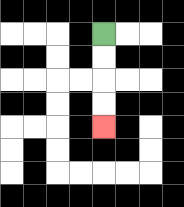{'start': '[4, 1]', 'end': '[4, 5]', 'path_directions': 'D,D,D,D', 'path_coordinates': '[[4, 1], [4, 2], [4, 3], [4, 4], [4, 5]]'}